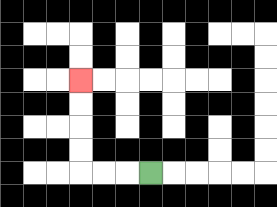{'start': '[6, 7]', 'end': '[3, 3]', 'path_directions': 'L,L,L,U,U,U,U', 'path_coordinates': '[[6, 7], [5, 7], [4, 7], [3, 7], [3, 6], [3, 5], [3, 4], [3, 3]]'}